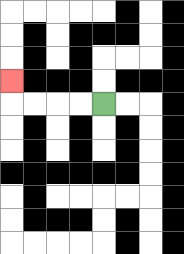{'start': '[4, 4]', 'end': '[0, 3]', 'path_directions': 'L,L,L,L,U', 'path_coordinates': '[[4, 4], [3, 4], [2, 4], [1, 4], [0, 4], [0, 3]]'}